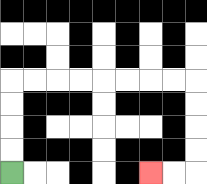{'start': '[0, 7]', 'end': '[6, 7]', 'path_directions': 'U,U,U,U,R,R,R,R,R,R,R,R,D,D,D,D,L,L', 'path_coordinates': '[[0, 7], [0, 6], [0, 5], [0, 4], [0, 3], [1, 3], [2, 3], [3, 3], [4, 3], [5, 3], [6, 3], [7, 3], [8, 3], [8, 4], [8, 5], [8, 6], [8, 7], [7, 7], [6, 7]]'}